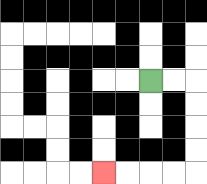{'start': '[6, 3]', 'end': '[4, 7]', 'path_directions': 'R,R,D,D,D,D,L,L,L,L', 'path_coordinates': '[[6, 3], [7, 3], [8, 3], [8, 4], [8, 5], [8, 6], [8, 7], [7, 7], [6, 7], [5, 7], [4, 7]]'}